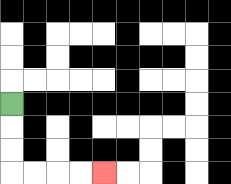{'start': '[0, 4]', 'end': '[4, 7]', 'path_directions': 'D,D,D,R,R,R,R', 'path_coordinates': '[[0, 4], [0, 5], [0, 6], [0, 7], [1, 7], [2, 7], [3, 7], [4, 7]]'}